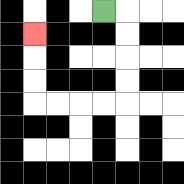{'start': '[4, 0]', 'end': '[1, 1]', 'path_directions': 'R,D,D,D,D,L,L,L,L,U,U,U', 'path_coordinates': '[[4, 0], [5, 0], [5, 1], [5, 2], [5, 3], [5, 4], [4, 4], [3, 4], [2, 4], [1, 4], [1, 3], [1, 2], [1, 1]]'}